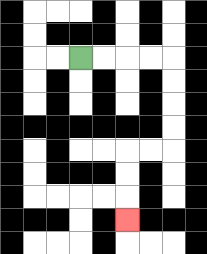{'start': '[3, 2]', 'end': '[5, 9]', 'path_directions': 'R,R,R,R,D,D,D,D,L,L,D,D,D', 'path_coordinates': '[[3, 2], [4, 2], [5, 2], [6, 2], [7, 2], [7, 3], [7, 4], [7, 5], [7, 6], [6, 6], [5, 6], [5, 7], [5, 8], [5, 9]]'}